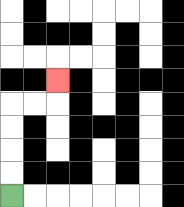{'start': '[0, 8]', 'end': '[2, 3]', 'path_directions': 'U,U,U,U,R,R,U', 'path_coordinates': '[[0, 8], [0, 7], [0, 6], [0, 5], [0, 4], [1, 4], [2, 4], [2, 3]]'}